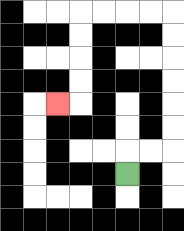{'start': '[5, 7]', 'end': '[2, 4]', 'path_directions': 'U,R,R,U,U,U,U,U,U,L,L,L,L,D,D,D,D,L', 'path_coordinates': '[[5, 7], [5, 6], [6, 6], [7, 6], [7, 5], [7, 4], [7, 3], [7, 2], [7, 1], [7, 0], [6, 0], [5, 0], [4, 0], [3, 0], [3, 1], [3, 2], [3, 3], [3, 4], [2, 4]]'}